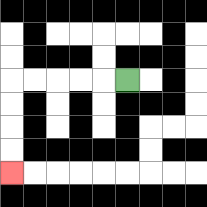{'start': '[5, 3]', 'end': '[0, 7]', 'path_directions': 'L,L,L,L,L,D,D,D,D', 'path_coordinates': '[[5, 3], [4, 3], [3, 3], [2, 3], [1, 3], [0, 3], [0, 4], [0, 5], [0, 6], [0, 7]]'}